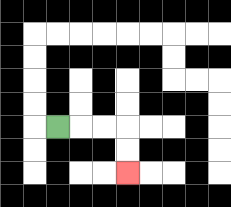{'start': '[2, 5]', 'end': '[5, 7]', 'path_directions': 'R,R,R,D,D', 'path_coordinates': '[[2, 5], [3, 5], [4, 5], [5, 5], [5, 6], [5, 7]]'}